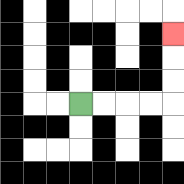{'start': '[3, 4]', 'end': '[7, 1]', 'path_directions': 'R,R,R,R,U,U,U', 'path_coordinates': '[[3, 4], [4, 4], [5, 4], [6, 4], [7, 4], [7, 3], [7, 2], [7, 1]]'}